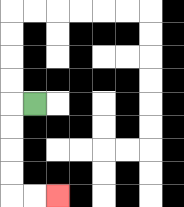{'start': '[1, 4]', 'end': '[2, 8]', 'path_directions': 'L,D,D,D,D,R,R', 'path_coordinates': '[[1, 4], [0, 4], [0, 5], [0, 6], [0, 7], [0, 8], [1, 8], [2, 8]]'}